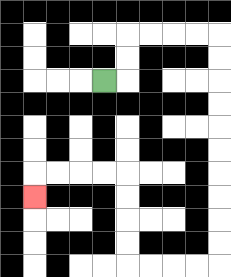{'start': '[4, 3]', 'end': '[1, 8]', 'path_directions': 'R,U,U,R,R,R,R,D,D,D,D,D,D,D,D,D,D,L,L,L,L,U,U,U,U,L,L,L,L,D', 'path_coordinates': '[[4, 3], [5, 3], [5, 2], [5, 1], [6, 1], [7, 1], [8, 1], [9, 1], [9, 2], [9, 3], [9, 4], [9, 5], [9, 6], [9, 7], [9, 8], [9, 9], [9, 10], [9, 11], [8, 11], [7, 11], [6, 11], [5, 11], [5, 10], [5, 9], [5, 8], [5, 7], [4, 7], [3, 7], [2, 7], [1, 7], [1, 8]]'}